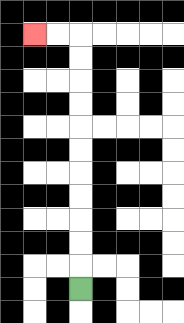{'start': '[3, 12]', 'end': '[1, 1]', 'path_directions': 'U,U,U,U,U,U,U,U,U,U,U,L,L', 'path_coordinates': '[[3, 12], [3, 11], [3, 10], [3, 9], [3, 8], [3, 7], [3, 6], [3, 5], [3, 4], [3, 3], [3, 2], [3, 1], [2, 1], [1, 1]]'}